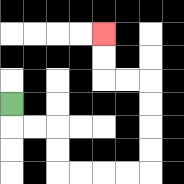{'start': '[0, 4]', 'end': '[4, 1]', 'path_directions': 'D,R,R,D,D,R,R,R,R,U,U,U,U,L,L,U,U', 'path_coordinates': '[[0, 4], [0, 5], [1, 5], [2, 5], [2, 6], [2, 7], [3, 7], [4, 7], [5, 7], [6, 7], [6, 6], [6, 5], [6, 4], [6, 3], [5, 3], [4, 3], [4, 2], [4, 1]]'}